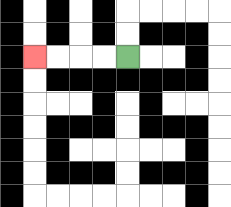{'start': '[5, 2]', 'end': '[1, 2]', 'path_directions': 'L,L,L,L', 'path_coordinates': '[[5, 2], [4, 2], [3, 2], [2, 2], [1, 2]]'}